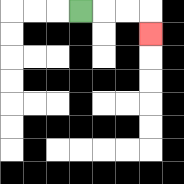{'start': '[3, 0]', 'end': '[6, 1]', 'path_directions': 'R,R,R,D', 'path_coordinates': '[[3, 0], [4, 0], [5, 0], [6, 0], [6, 1]]'}